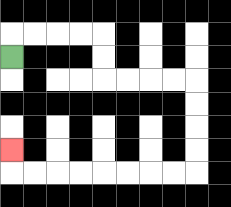{'start': '[0, 2]', 'end': '[0, 6]', 'path_directions': 'U,R,R,R,R,D,D,R,R,R,R,D,D,D,D,L,L,L,L,L,L,L,L,U', 'path_coordinates': '[[0, 2], [0, 1], [1, 1], [2, 1], [3, 1], [4, 1], [4, 2], [4, 3], [5, 3], [6, 3], [7, 3], [8, 3], [8, 4], [8, 5], [8, 6], [8, 7], [7, 7], [6, 7], [5, 7], [4, 7], [3, 7], [2, 7], [1, 7], [0, 7], [0, 6]]'}